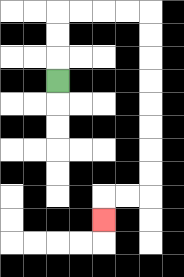{'start': '[2, 3]', 'end': '[4, 9]', 'path_directions': 'U,U,U,R,R,R,R,D,D,D,D,D,D,D,D,L,L,D', 'path_coordinates': '[[2, 3], [2, 2], [2, 1], [2, 0], [3, 0], [4, 0], [5, 0], [6, 0], [6, 1], [6, 2], [6, 3], [6, 4], [6, 5], [6, 6], [6, 7], [6, 8], [5, 8], [4, 8], [4, 9]]'}